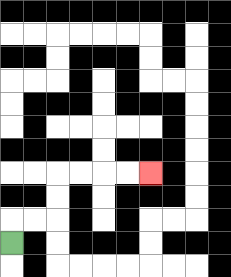{'start': '[0, 10]', 'end': '[6, 7]', 'path_directions': 'U,R,R,U,U,R,R,R,R', 'path_coordinates': '[[0, 10], [0, 9], [1, 9], [2, 9], [2, 8], [2, 7], [3, 7], [4, 7], [5, 7], [6, 7]]'}